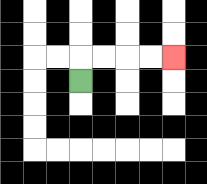{'start': '[3, 3]', 'end': '[7, 2]', 'path_directions': 'U,R,R,R,R', 'path_coordinates': '[[3, 3], [3, 2], [4, 2], [5, 2], [6, 2], [7, 2]]'}